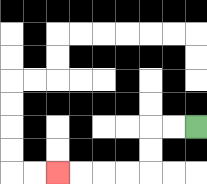{'start': '[8, 5]', 'end': '[2, 7]', 'path_directions': 'L,L,D,D,L,L,L,L', 'path_coordinates': '[[8, 5], [7, 5], [6, 5], [6, 6], [6, 7], [5, 7], [4, 7], [3, 7], [2, 7]]'}